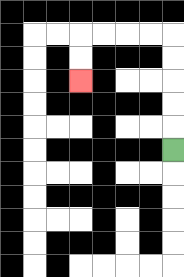{'start': '[7, 6]', 'end': '[3, 3]', 'path_directions': 'U,U,U,U,U,L,L,L,L,D,D', 'path_coordinates': '[[7, 6], [7, 5], [7, 4], [7, 3], [7, 2], [7, 1], [6, 1], [5, 1], [4, 1], [3, 1], [3, 2], [3, 3]]'}